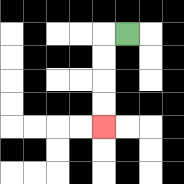{'start': '[5, 1]', 'end': '[4, 5]', 'path_directions': 'L,D,D,D,D', 'path_coordinates': '[[5, 1], [4, 1], [4, 2], [4, 3], [4, 4], [4, 5]]'}